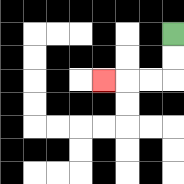{'start': '[7, 1]', 'end': '[4, 3]', 'path_directions': 'D,D,L,L,L', 'path_coordinates': '[[7, 1], [7, 2], [7, 3], [6, 3], [5, 3], [4, 3]]'}